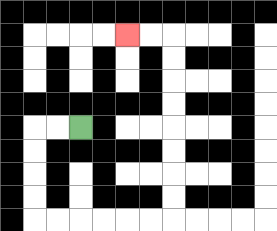{'start': '[3, 5]', 'end': '[5, 1]', 'path_directions': 'L,L,D,D,D,D,R,R,R,R,R,R,U,U,U,U,U,U,U,U,L,L', 'path_coordinates': '[[3, 5], [2, 5], [1, 5], [1, 6], [1, 7], [1, 8], [1, 9], [2, 9], [3, 9], [4, 9], [5, 9], [6, 9], [7, 9], [7, 8], [7, 7], [7, 6], [7, 5], [7, 4], [7, 3], [7, 2], [7, 1], [6, 1], [5, 1]]'}